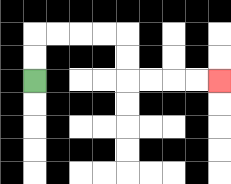{'start': '[1, 3]', 'end': '[9, 3]', 'path_directions': 'U,U,R,R,R,R,D,D,R,R,R,R', 'path_coordinates': '[[1, 3], [1, 2], [1, 1], [2, 1], [3, 1], [4, 1], [5, 1], [5, 2], [5, 3], [6, 3], [7, 3], [8, 3], [9, 3]]'}